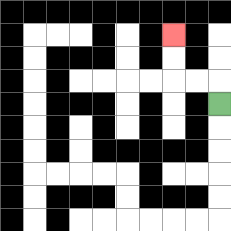{'start': '[9, 4]', 'end': '[7, 1]', 'path_directions': 'U,L,L,U,U', 'path_coordinates': '[[9, 4], [9, 3], [8, 3], [7, 3], [7, 2], [7, 1]]'}